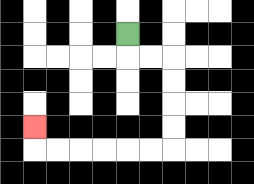{'start': '[5, 1]', 'end': '[1, 5]', 'path_directions': 'D,R,R,D,D,D,D,L,L,L,L,L,L,U', 'path_coordinates': '[[5, 1], [5, 2], [6, 2], [7, 2], [7, 3], [7, 4], [7, 5], [7, 6], [6, 6], [5, 6], [4, 6], [3, 6], [2, 6], [1, 6], [1, 5]]'}